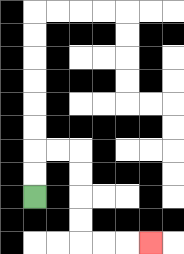{'start': '[1, 8]', 'end': '[6, 10]', 'path_directions': 'U,U,R,R,D,D,D,D,R,R,R', 'path_coordinates': '[[1, 8], [1, 7], [1, 6], [2, 6], [3, 6], [3, 7], [3, 8], [3, 9], [3, 10], [4, 10], [5, 10], [6, 10]]'}